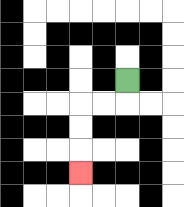{'start': '[5, 3]', 'end': '[3, 7]', 'path_directions': 'D,L,L,D,D,D', 'path_coordinates': '[[5, 3], [5, 4], [4, 4], [3, 4], [3, 5], [3, 6], [3, 7]]'}